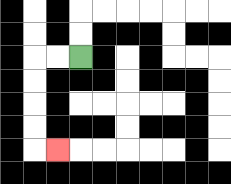{'start': '[3, 2]', 'end': '[2, 6]', 'path_directions': 'L,L,D,D,D,D,R', 'path_coordinates': '[[3, 2], [2, 2], [1, 2], [1, 3], [1, 4], [1, 5], [1, 6], [2, 6]]'}